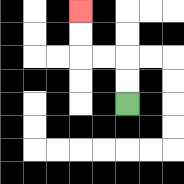{'start': '[5, 4]', 'end': '[3, 0]', 'path_directions': 'U,U,L,L,U,U', 'path_coordinates': '[[5, 4], [5, 3], [5, 2], [4, 2], [3, 2], [3, 1], [3, 0]]'}